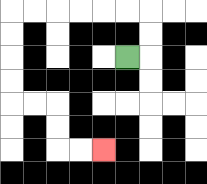{'start': '[5, 2]', 'end': '[4, 6]', 'path_directions': 'R,U,U,L,L,L,L,L,L,D,D,D,D,R,R,D,D,R,R', 'path_coordinates': '[[5, 2], [6, 2], [6, 1], [6, 0], [5, 0], [4, 0], [3, 0], [2, 0], [1, 0], [0, 0], [0, 1], [0, 2], [0, 3], [0, 4], [1, 4], [2, 4], [2, 5], [2, 6], [3, 6], [4, 6]]'}